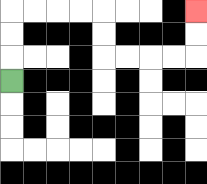{'start': '[0, 3]', 'end': '[8, 0]', 'path_directions': 'U,U,U,R,R,R,R,D,D,R,R,R,R,U,U', 'path_coordinates': '[[0, 3], [0, 2], [0, 1], [0, 0], [1, 0], [2, 0], [3, 0], [4, 0], [4, 1], [4, 2], [5, 2], [6, 2], [7, 2], [8, 2], [8, 1], [8, 0]]'}